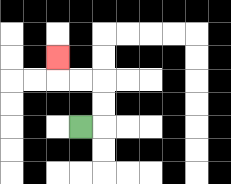{'start': '[3, 5]', 'end': '[2, 2]', 'path_directions': 'R,U,U,L,L,U', 'path_coordinates': '[[3, 5], [4, 5], [4, 4], [4, 3], [3, 3], [2, 3], [2, 2]]'}